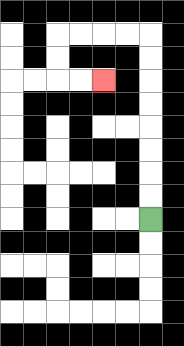{'start': '[6, 9]', 'end': '[4, 3]', 'path_directions': 'U,U,U,U,U,U,U,U,L,L,L,L,D,D,R,R', 'path_coordinates': '[[6, 9], [6, 8], [6, 7], [6, 6], [6, 5], [6, 4], [6, 3], [6, 2], [6, 1], [5, 1], [4, 1], [3, 1], [2, 1], [2, 2], [2, 3], [3, 3], [4, 3]]'}